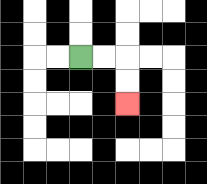{'start': '[3, 2]', 'end': '[5, 4]', 'path_directions': 'R,R,D,D', 'path_coordinates': '[[3, 2], [4, 2], [5, 2], [5, 3], [5, 4]]'}